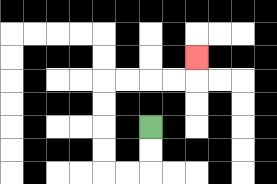{'start': '[6, 5]', 'end': '[8, 2]', 'path_directions': 'D,D,L,L,U,U,U,U,R,R,R,R,U', 'path_coordinates': '[[6, 5], [6, 6], [6, 7], [5, 7], [4, 7], [4, 6], [4, 5], [4, 4], [4, 3], [5, 3], [6, 3], [7, 3], [8, 3], [8, 2]]'}